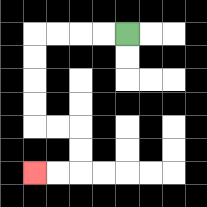{'start': '[5, 1]', 'end': '[1, 7]', 'path_directions': 'L,L,L,L,D,D,D,D,R,R,D,D,L,L', 'path_coordinates': '[[5, 1], [4, 1], [3, 1], [2, 1], [1, 1], [1, 2], [1, 3], [1, 4], [1, 5], [2, 5], [3, 5], [3, 6], [3, 7], [2, 7], [1, 7]]'}